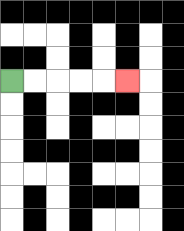{'start': '[0, 3]', 'end': '[5, 3]', 'path_directions': 'R,R,R,R,R', 'path_coordinates': '[[0, 3], [1, 3], [2, 3], [3, 3], [4, 3], [5, 3]]'}